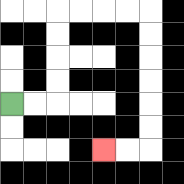{'start': '[0, 4]', 'end': '[4, 6]', 'path_directions': 'R,R,U,U,U,U,R,R,R,R,D,D,D,D,D,D,L,L', 'path_coordinates': '[[0, 4], [1, 4], [2, 4], [2, 3], [2, 2], [2, 1], [2, 0], [3, 0], [4, 0], [5, 0], [6, 0], [6, 1], [6, 2], [6, 3], [6, 4], [6, 5], [6, 6], [5, 6], [4, 6]]'}